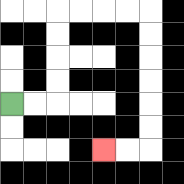{'start': '[0, 4]', 'end': '[4, 6]', 'path_directions': 'R,R,U,U,U,U,R,R,R,R,D,D,D,D,D,D,L,L', 'path_coordinates': '[[0, 4], [1, 4], [2, 4], [2, 3], [2, 2], [2, 1], [2, 0], [3, 0], [4, 0], [5, 0], [6, 0], [6, 1], [6, 2], [6, 3], [6, 4], [6, 5], [6, 6], [5, 6], [4, 6]]'}